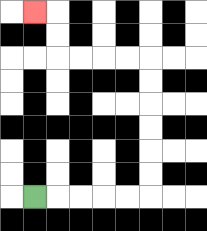{'start': '[1, 8]', 'end': '[1, 0]', 'path_directions': 'R,R,R,R,R,U,U,U,U,U,U,L,L,L,L,U,U,L', 'path_coordinates': '[[1, 8], [2, 8], [3, 8], [4, 8], [5, 8], [6, 8], [6, 7], [6, 6], [6, 5], [6, 4], [6, 3], [6, 2], [5, 2], [4, 2], [3, 2], [2, 2], [2, 1], [2, 0], [1, 0]]'}